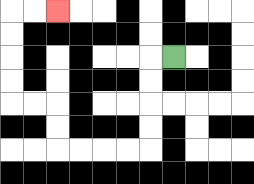{'start': '[7, 2]', 'end': '[2, 0]', 'path_directions': 'L,D,D,D,D,L,L,L,L,U,U,L,L,U,U,U,U,R,R', 'path_coordinates': '[[7, 2], [6, 2], [6, 3], [6, 4], [6, 5], [6, 6], [5, 6], [4, 6], [3, 6], [2, 6], [2, 5], [2, 4], [1, 4], [0, 4], [0, 3], [0, 2], [0, 1], [0, 0], [1, 0], [2, 0]]'}